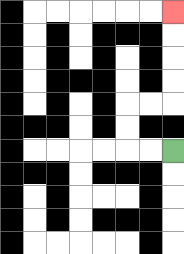{'start': '[7, 6]', 'end': '[7, 0]', 'path_directions': 'L,L,U,U,R,R,U,U,U,U', 'path_coordinates': '[[7, 6], [6, 6], [5, 6], [5, 5], [5, 4], [6, 4], [7, 4], [7, 3], [7, 2], [7, 1], [7, 0]]'}